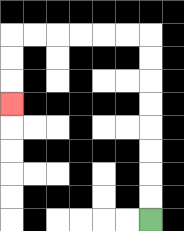{'start': '[6, 9]', 'end': '[0, 4]', 'path_directions': 'U,U,U,U,U,U,U,U,L,L,L,L,L,L,D,D,D', 'path_coordinates': '[[6, 9], [6, 8], [6, 7], [6, 6], [6, 5], [6, 4], [6, 3], [6, 2], [6, 1], [5, 1], [4, 1], [3, 1], [2, 1], [1, 1], [0, 1], [0, 2], [0, 3], [0, 4]]'}